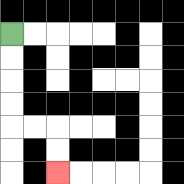{'start': '[0, 1]', 'end': '[2, 7]', 'path_directions': 'D,D,D,D,R,R,D,D', 'path_coordinates': '[[0, 1], [0, 2], [0, 3], [0, 4], [0, 5], [1, 5], [2, 5], [2, 6], [2, 7]]'}